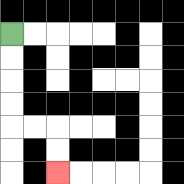{'start': '[0, 1]', 'end': '[2, 7]', 'path_directions': 'D,D,D,D,R,R,D,D', 'path_coordinates': '[[0, 1], [0, 2], [0, 3], [0, 4], [0, 5], [1, 5], [2, 5], [2, 6], [2, 7]]'}